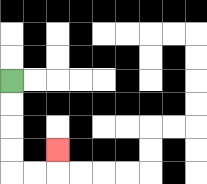{'start': '[0, 3]', 'end': '[2, 6]', 'path_directions': 'D,D,D,D,R,R,U', 'path_coordinates': '[[0, 3], [0, 4], [0, 5], [0, 6], [0, 7], [1, 7], [2, 7], [2, 6]]'}